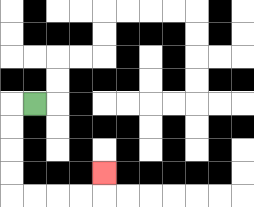{'start': '[1, 4]', 'end': '[4, 7]', 'path_directions': 'L,D,D,D,D,R,R,R,R,U', 'path_coordinates': '[[1, 4], [0, 4], [0, 5], [0, 6], [0, 7], [0, 8], [1, 8], [2, 8], [3, 8], [4, 8], [4, 7]]'}